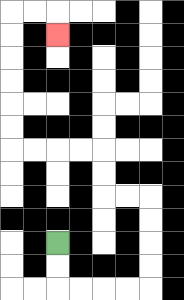{'start': '[2, 10]', 'end': '[2, 1]', 'path_directions': 'D,D,R,R,R,R,U,U,U,U,L,L,U,U,L,L,L,L,U,U,U,U,U,U,R,R,D', 'path_coordinates': '[[2, 10], [2, 11], [2, 12], [3, 12], [4, 12], [5, 12], [6, 12], [6, 11], [6, 10], [6, 9], [6, 8], [5, 8], [4, 8], [4, 7], [4, 6], [3, 6], [2, 6], [1, 6], [0, 6], [0, 5], [0, 4], [0, 3], [0, 2], [0, 1], [0, 0], [1, 0], [2, 0], [2, 1]]'}